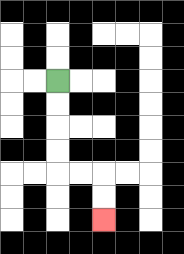{'start': '[2, 3]', 'end': '[4, 9]', 'path_directions': 'D,D,D,D,R,R,D,D', 'path_coordinates': '[[2, 3], [2, 4], [2, 5], [2, 6], [2, 7], [3, 7], [4, 7], [4, 8], [4, 9]]'}